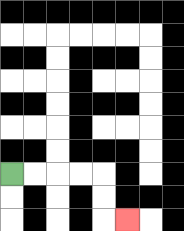{'start': '[0, 7]', 'end': '[5, 9]', 'path_directions': 'R,R,R,R,D,D,R', 'path_coordinates': '[[0, 7], [1, 7], [2, 7], [3, 7], [4, 7], [4, 8], [4, 9], [5, 9]]'}